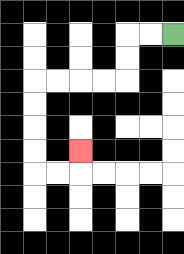{'start': '[7, 1]', 'end': '[3, 6]', 'path_directions': 'L,L,D,D,L,L,L,L,D,D,D,D,R,R,U', 'path_coordinates': '[[7, 1], [6, 1], [5, 1], [5, 2], [5, 3], [4, 3], [3, 3], [2, 3], [1, 3], [1, 4], [1, 5], [1, 6], [1, 7], [2, 7], [3, 7], [3, 6]]'}